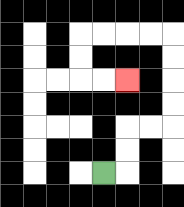{'start': '[4, 7]', 'end': '[5, 3]', 'path_directions': 'R,U,U,R,R,U,U,U,U,L,L,L,L,D,D,R,R', 'path_coordinates': '[[4, 7], [5, 7], [5, 6], [5, 5], [6, 5], [7, 5], [7, 4], [7, 3], [7, 2], [7, 1], [6, 1], [5, 1], [4, 1], [3, 1], [3, 2], [3, 3], [4, 3], [5, 3]]'}